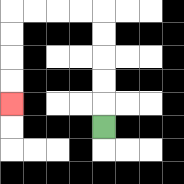{'start': '[4, 5]', 'end': '[0, 4]', 'path_directions': 'U,U,U,U,U,L,L,L,L,D,D,D,D', 'path_coordinates': '[[4, 5], [4, 4], [4, 3], [4, 2], [4, 1], [4, 0], [3, 0], [2, 0], [1, 0], [0, 0], [0, 1], [0, 2], [0, 3], [0, 4]]'}